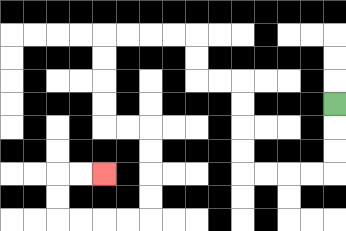{'start': '[14, 4]', 'end': '[4, 7]', 'path_directions': 'D,D,D,L,L,L,L,U,U,U,U,L,L,U,U,L,L,L,L,D,D,D,D,R,R,D,D,D,D,L,L,L,L,U,U,R,R', 'path_coordinates': '[[14, 4], [14, 5], [14, 6], [14, 7], [13, 7], [12, 7], [11, 7], [10, 7], [10, 6], [10, 5], [10, 4], [10, 3], [9, 3], [8, 3], [8, 2], [8, 1], [7, 1], [6, 1], [5, 1], [4, 1], [4, 2], [4, 3], [4, 4], [4, 5], [5, 5], [6, 5], [6, 6], [6, 7], [6, 8], [6, 9], [5, 9], [4, 9], [3, 9], [2, 9], [2, 8], [2, 7], [3, 7], [4, 7]]'}